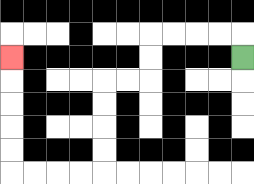{'start': '[10, 2]', 'end': '[0, 2]', 'path_directions': 'U,L,L,L,L,D,D,L,L,D,D,D,D,L,L,L,L,U,U,U,U,U', 'path_coordinates': '[[10, 2], [10, 1], [9, 1], [8, 1], [7, 1], [6, 1], [6, 2], [6, 3], [5, 3], [4, 3], [4, 4], [4, 5], [4, 6], [4, 7], [3, 7], [2, 7], [1, 7], [0, 7], [0, 6], [0, 5], [0, 4], [0, 3], [0, 2]]'}